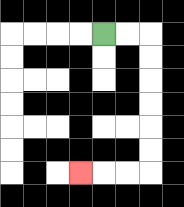{'start': '[4, 1]', 'end': '[3, 7]', 'path_directions': 'R,R,D,D,D,D,D,D,L,L,L', 'path_coordinates': '[[4, 1], [5, 1], [6, 1], [6, 2], [6, 3], [6, 4], [6, 5], [6, 6], [6, 7], [5, 7], [4, 7], [3, 7]]'}